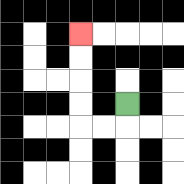{'start': '[5, 4]', 'end': '[3, 1]', 'path_directions': 'D,L,L,U,U,U,U', 'path_coordinates': '[[5, 4], [5, 5], [4, 5], [3, 5], [3, 4], [3, 3], [3, 2], [3, 1]]'}